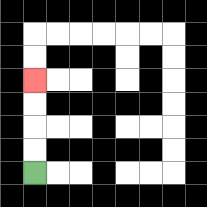{'start': '[1, 7]', 'end': '[1, 3]', 'path_directions': 'U,U,U,U', 'path_coordinates': '[[1, 7], [1, 6], [1, 5], [1, 4], [1, 3]]'}